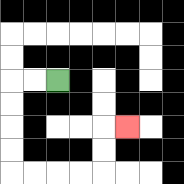{'start': '[2, 3]', 'end': '[5, 5]', 'path_directions': 'L,L,D,D,D,D,R,R,R,R,U,U,R', 'path_coordinates': '[[2, 3], [1, 3], [0, 3], [0, 4], [0, 5], [0, 6], [0, 7], [1, 7], [2, 7], [3, 7], [4, 7], [4, 6], [4, 5], [5, 5]]'}